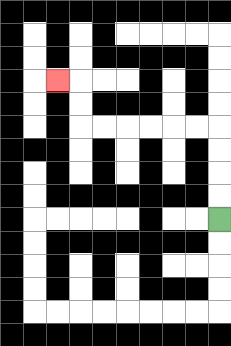{'start': '[9, 9]', 'end': '[2, 3]', 'path_directions': 'U,U,U,U,L,L,L,L,L,L,U,U,L', 'path_coordinates': '[[9, 9], [9, 8], [9, 7], [9, 6], [9, 5], [8, 5], [7, 5], [6, 5], [5, 5], [4, 5], [3, 5], [3, 4], [3, 3], [2, 3]]'}